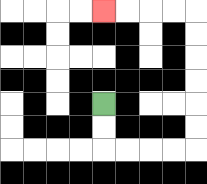{'start': '[4, 4]', 'end': '[4, 0]', 'path_directions': 'D,D,R,R,R,R,U,U,U,U,U,U,L,L,L,L', 'path_coordinates': '[[4, 4], [4, 5], [4, 6], [5, 6], [6, 6], [7, 6], [8, 6], [8, 5], [8, 4], [8, 3], [8, 2], [8, 1], [8, 0], [7, 0], [6, 0], [5, 0], [4, 0]]'}